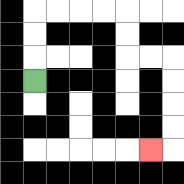{'start': '[1, 3]', 'end': '[6, 6]', 'path_directions': 'U,U,U,R,R,R,R,D,D,R,R,D,D,D,D,L', 'path_coordinates': '[[1, 3], [1, 2], [1, 1], [1, 0], [2, 0], [3, 0], [4, 0], [5, 0], [5, 1], [5, 2], [6, 2], [7, 2], [7, 3], [7, 4], [7, 5], [7, 6], [6, 6]]'}